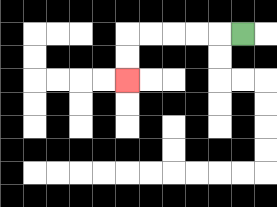{'start': '[10, 1]', 'end': '[5, 3]', 'path_directions': 'L,L,L,L,L,D,D', 'path_coordinates': '[[10, 1], [9, 1], [8, 1], [7, 1], [6, 1], [5, 1], [5, 2], [5, 3]]'}